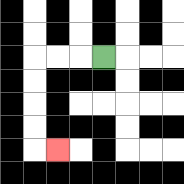{'start': '[4, 2]', 'end': '[2, 6]', 'path_directions': 'L,L,L,D,D,D,D,R', 'path_coordinates': '[[4, 2], [3, 2], [2, 2], [1, 2], [1, 3], [1, 4], [1, 5], [1, 6], [2, 6]]'}